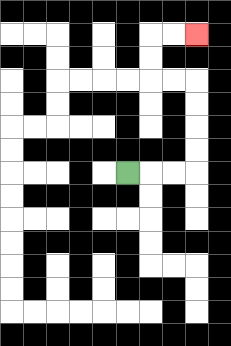{'start': '[5, 7]', 'end': '[8, 1]', 'path_directions': 'R,R,R,U,U,U,U,L,L,U,U,R,R', 'path_coordinates': '[[5, 7], [6, 7], [7, 7], [8, 7], [8, 6], [8, 5], [8, 4], [8, 3], [7, 3], [6, 3], [6, 2], [6, 1], [7, 1], [8, 1]]'}